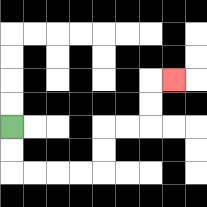{'start': '[0, 5]', 'end': '[7, 3]', 'path_directions': 'D,D,R,R,R,R,U,U,R,R,U,U,R', 'path_coordinates': '[[0, 5], [0, 6], [0, 7], [1, 7], [2, 7], [3, 7], [4, 7], [4, 6], [4, 5], [5, 5], [6, 5], [6, 4], [6, 3], [7, 3]]'}